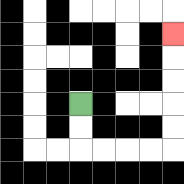{'start': '[3, 4]', 'end': '[7, 1]', 'path_directions': 'D,D,R,R,R,R,U,U,U,U,U', 'path_coordinates': '[[3, 4], [3, 5], [3, 6], [4, 6], [5, 6], [6, 6], [7, 6], [7, 5], [7, 4], [7, 3], [7, 2], [7, 1]]'}